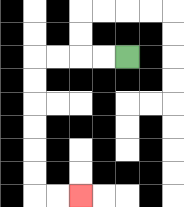{'start': '[5, 2]', 'end': '[3, 8]', 'path_directions': 'L,L,L,L,D,D,D,D,D,D,R,R', 'path_coordinates': '[[5, 2], [4, 2], [3, 2], [2, 2], [1, 2], [1, 3], [1, 4], [1, 5], [1, 6], [1, 7], [1, 8], [2, 8], [3, 8]]'}